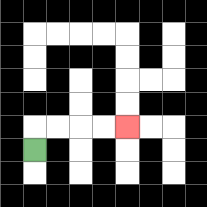{'start': '[1, 6]', 'end': '[5, 5]', 'path_directions': 'U,R,R,R,R', 'path_coordinates': '[[1, 6], [1, 5], [2, 5], [3, 5], [4, 5], [5, 5]]'}